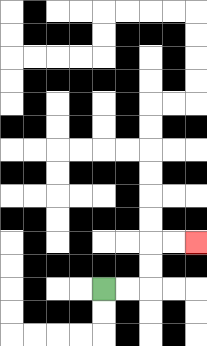{'start': '[4, 12]', 'end': '[8, 10]', 'path_directions': 'R,R,U,U,R,R', 'path_coordinates': '[[4, 12], [5, 12], [6, 12], [6, 11], [6, 10], [7, 10], [8, 10]]'}